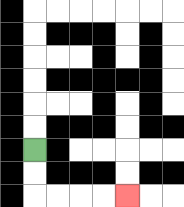{'start': '[1, 6]', 'end': '[5, 8]', 'path_directions': 'D,D,R,R,R,R', 'path_coordinates': '[[1, 6], [1, 7], [1, 8], [2, 8], [3, 8], [4, 8], [5, 8]]'}